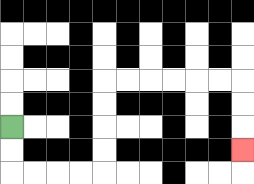{'start': '[0, 5]', 'end': '[10, 6]', 'path_directions': 'D,D,R,R,R,R,U,U,U,U,R,R,R,R,R,R,D,D,D', 'path_coordinates': '[[0, 5], [0, 6], [0, 7], [1, 7], [2, 7], [3, 7], [4, 7], [4, 6], [4, 5], [4, 4], [4, 3], [5, 3], [6, 3], [7, 3], [8, 3], [9, 3], [10, 3], [10, 4], [10, 5], [10, 6]]'}